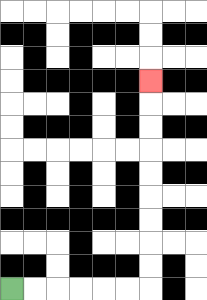{'start': '[0, 12]', 'end': '[6, 3]', 'path_directions': 'R,R,R,R,R,R,U,U,U,U,U,U,U,U,U', 'path_coordinates': '[[0, 12], [1, 12], [2, 12], [3, 12], [4, 12], [5, 12], [6, 12], [6, 11], [6, 10], [6, 9], [6, 8], [6, 7], [6, 6], [6, 5], [6, 4], [6, 3]]'}